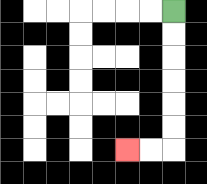{'start': '[7, 0]', 'end': '[5, 6]', 'path_directions': 'D,D,D,D,D,D,L,L', 'path_coordinates': '[[7, 0], [7, 1], [7, 2], [7, 3], [7, 4], [7, 5], [7, 6], [6, 6], [5, 6]]'}